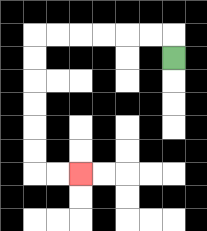{'start': '[7, 2]', 'end': '[3, 7]', 'path_directions': 'U,L,L,L,L,L,L,D,D,D,D,D,D,R,R', 'path_coordinates': '[[7, 2], [7, 1], [6, 1], [5, 1], [4, 1], [3, 1], [2, 1], [1, 1], [1, 2], [1, 3], [1, 4], [1, 5], [1, 6], [1, 7], [2, 7], [3, 7]]'}